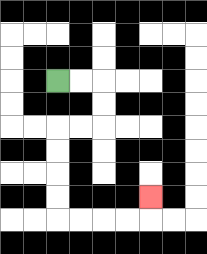{'start': '[2, 3]', 'end': '[6, 8]', 'path_directions': 'R,R,D,D,L,L,D,D,D,D,R,R,R,R,U', 'path_coordinates': '[[2, 3], [3, 3], [4, 3], [4, 4], [4, 5], [3, 5], [2, 5], [2, 6], [2, 7], [2, 8], [2, 9], [3, 9], [4, 9], [5, 9], [6, 9], [6, 8]]'}